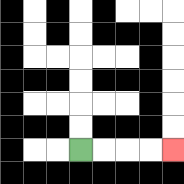{'start': '[3, 6]', 'end': '[7, 6]', 'path_directions': 'R,R,R,R', 'path_coordinates': '[[3, 6], [4, 6], [5, 6], [6, 6], [7, 6]]'}